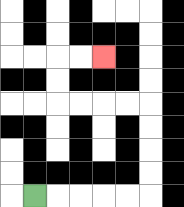{'start': '[1, 8]', 'end': '[4, 2]', 'path_directions': 'R,R,R,R,R,U,U,U,U,L,L,L,L,U,U,R,R', 'path_coordinates': '[[1, 8], [2, 8], [3, 8], [4, 8], [5, 8], [6, 8], [6, 7], [6, 6], [6, 5], [6, 4], [5, 4], [4, 4], [3, 4], [2, 4], [2, 3], [2, 2], [3, 2], [4, 2]]'}